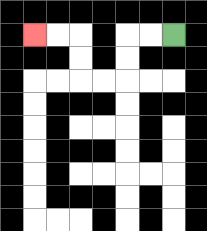{'start': '[7, 1]', 'end': '[1, 1]', 'path_directions': 'L,L,D,D,L,L,U,U,L,L', 'path_coordinates': '[[7, 1], [6, 1], [5, 1], [5, 2], [5, 3], [4, 3], [3, 3], [3, 2], [3, 1], [2, 1], [1, 1]]'}